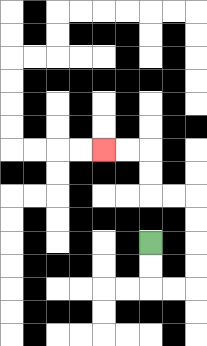{'start': '[6, 10]', 'end': '[4, 6]', 'path_directions': 'D,D,R,R,U,U,U,U,L,L,U,U,L,L', 'path_coordinates': '[[6, 10], [6, 11], [6, 12], [7, 12], [8, 12], [8, 11], [8, 10], [8, 9], [8, 8], [7, 8], [6, 8], [6, 7], [6, 6], [5, 6], [4, 6]]'}